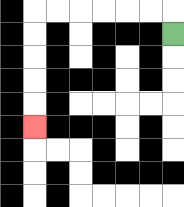{'start': '[7, 1]', 'end': '[1, 5]', 'path_directions': 'U,L,L,L,L,L,L,D,D,D,D,D', 'path_coordinates': '[[7, 1], [7, 0], [6, 0], [5, 0], [4, 0], [3, 0], [2, 0], [1, 0], [1, 1], [1, 2], [1, 3], [1, 4], [1, 5]]'}